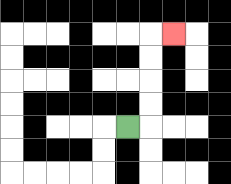{'start': '[5, 5]', 'end': '[7, 1]', 'path_directions': 'R,U,U,U,U,R', 'path_coordinates': '[[5, 5], [6, 5], [6, 4], [6, 3], [6, 2], [6, 1], [7, 1]]'}